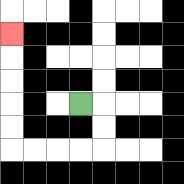{'start': '[3, 4]', 'end': '[0, 1]', 'path_directions': 'R,D,D,L,L,L,L,U,U,U,U,U', 'path_coordinates': '[[3, 4], [4, 4], [4, 5], [4, 6], [3, 6], [2, 6], [1, 6], [0, 6], [0, 5], [0, 4], [0, 3], [0, 2], [0, 1]]'}